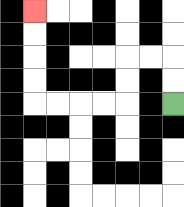{'start': '[7, 4]', 'end': '[1, 0]', 'path_directions': 'U,U,L,L,D,D,L,L,L,L,U,U,U,U', 'path_coordinates': '[[7, 4], [7, 3], [7, 2], [6, 2], [5, 2], [5, 3], [5, 4], [4, 4], [3, 4], [2, 4], [1, 4], [1, 3], [1, 2], [1, 1], [1, 0]]'}